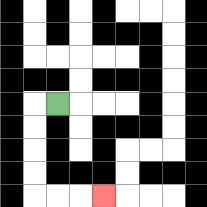{'start': '[2, 4]', 'end': '[4, 8]', 'path_directions': 'L,D,D,D,D,R,R,R', 'path_coordinates': '[[2, 4], [1, 4], [1, 5], [1, 6], [1, 7], [1, 8], [2, 8], [3, 8], [4, 8]]'}